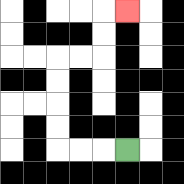{'start': '[5, 6]', 'end': '[5, 0]', 'path_directions': 'L,L,L,U,U,U,U,R,R,U,U,R', 'path_coordinates': '[[5, 6], [4, 6], [3, 6], [2, 6], [2, 5], [2, 4], [2, 3], [2, 2], [3, 2], [4, 2], [4, 1], [4, 0], [5, 0]]'}